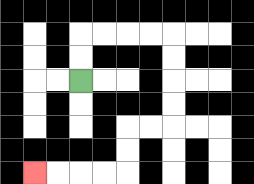{'start': '[3, 3]', 'end': '[1, 7]', 'path_directions': 'U,U,R,R,R,R,D,D,D,D,L,L,D,D,L,L,L,L', 'path_coordinates': '[[3, 3], [3, 2], [3, 1], [4, 1], [5, 1], [6, 1], [7, 1], [7, 2], [7, 3], [7, 4], [7, 5], [6, 5], [5, 5], [5, 6], [5, 7], [4, 7], [3, 7], [2, 7], [1, 7]]'}